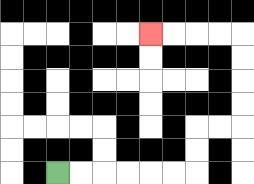{'start': '[2, 7]', 'end': '[6, 1]', 'path_directions': 'R,R,R,R,R,R,U,U,R,R,U,U,U,U,L,L,L,L', 'path_coordinates': '[[2, 7], [3, 7], [4, 7], [5, 7], [6, 7], [7, 7], [8, 7], [8, 6], [8, 5], [9, 5], [10, 5], [10, 4], [10, 3], [10, 2], [10, 1], [9, 1], [8, 1], [7, 1], [6, 1]]'}